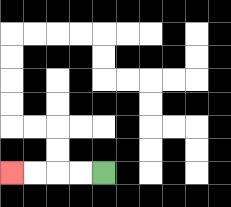{'start': '[4, 7]', 'end': '[0, 7]', 'path_directions': 'L,L,L,L', 'path_coordinates': '[[4, 7], [3, 7], [2, 7], [1, 7], [0, 7]]'}